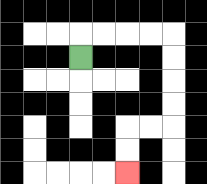{'start': '[3, 2]', 'end': '[5, 7]', 'path_directions': 'U,R,R,R,R,D,D,D,D,L,L,D,D', 'path_coordinates': '[[3, 2], [3, 1], [4, 1], [5, 1], [6, 1], [7, 1], [7, 2], [7, 3], [7, 4], [7, 5], [6, 5], [5, 5], [5, 6], [5, 7]]'}